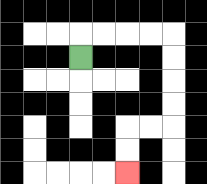{'start': '[3, 2]', 'end': '[5, 7]', 'path_directions': 'U,R,R,R,R,D,D,D,D,L,L,D,D', 'path_coordinates': '[[3, 2], [3, 1], [4, 1], [5, 1], [6, 1], [7, 1], [7, 2], [7, 3], [7, 4], [7, 5], [6, 5], [5, 5], [5, 6], [5, 7]]'}